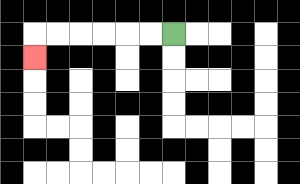{'start': '[7, 1]', 'end': '[1, 2]', 'path_directions': 'L,L,L,L,L,L,D', 'path_coordinates': '[[7, 1], [6, 1], [5, 1], [4, 1], [3, 1], [2, 1], [1, 1], [1, 2]]'}